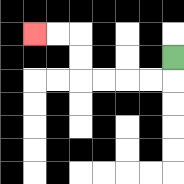{'start': '[7, 2]', 'end': '[1, 1]', 'path_directions': 'D,L,L,L,L,U,U,L,L', 'path_coordinates': '[[7, 2], [7, 3], [6, 3], [5, 3], [4, 3], [3, 3], [3, 2], [3, 1], [2, 1], [1, 1]]'}